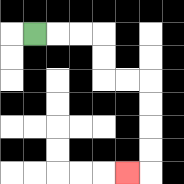{'start': '[1, 1]', 'end': '[5, 7]', 'path_directions': 'R,R,R,D,D,R,R,D,D,D,D,L', 'path_coordinates': '[[1, 1], [2, 1], [3, 1], [4, 1], [4, 2], [4, 3], [5, 3], [6, 3], [6, 4], [6, 5], [6, 6], [6, 7], [5, 7]]'}